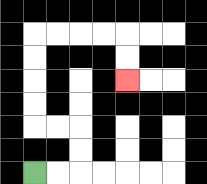{'start': '[1, 7]', 'end': '[5, 3]', 'path_directions': 'R,R,U,U,L,L,U,U,U,U,R,R,R,R,D,D', 'path_coordinates': '[[1, 7], [2, 7], [3, 7], [3, 6], [3, 5], [2, 5], [1, 5], [1, 4], [1, 3], [1, 2], [1, 1], [2, 1], [3, 1], [4, 1], [5, 1], [5, 2], [5, 3]]'}